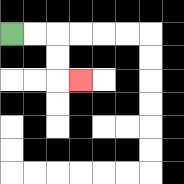{'start': '[0, 1]', 'end': '[3, 3]', 'path_directions': 'R,R,D,D,R', 'path_coordinates': '[[0, 1], [1, 1], [2, 1], [2, 2], [2, 3], [3, 3]]'}